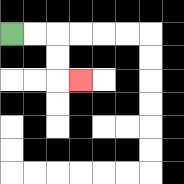{'start': '[0, 1]', 'end': '[3, 3]', 'path_directions': 'R,R,D,D,R', 'path_coordinates': '[[0, 1], [1, 1], [2, 1], [2, 2], [2, 3], [3, 3]]'}